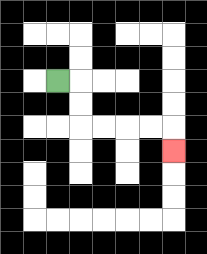{'start': '[2, 3]', 'end': '[7, 6]', 'path_directions': 'R,D,D,R,R,R,R,D', 'path_coordinates': '[[2, 3], [3, 3], [3, 4], [3, 5], [4, 5], [5, 5], [6, 5], [7, 5], [7, 6]]'}